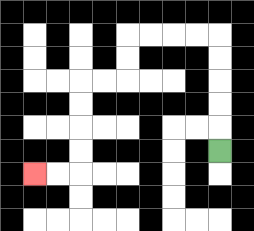{'start': '[9, 6]', 'end': '[1, 7]', 'path_directions': 'U,U,U,U,U,L,L,L,L,D,D,L,L,D,D,D,D,L,L', 'path_coordinates': '[[9, 6], [9, 5], [9, 4], [9, 3], [9, 2], [9, 1], [8, 1], [7, 1], [6, 1], [5, 1], [5, 2], [5, 3], [4, 3], [3, 3], [3, 4], [3, 5], [3, 6], [3, 7], [2, 7], [1, 7]]'}